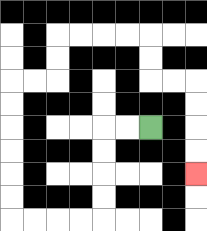{'start': '[6, 5]', 'end': '[8, 7]', 'path_directions': 'L,L,D,D,D,D,L,L,L,L,U,U,U,U,U,U,R,R,U,U,R,R,R,R,D,D,R,R,D,D,D,D', 'path_coordinates': '[[6, 5], [5, 5], [4, 5], [4, 6], [4, 7], [4, 8], [4, 9], [3, 9], [2, 9], [1, 9], [0, 9], [0, 8], [0, 7], [0, 6], [0, 5], [0, 4], [0, 3], [1, 3], [2, 3], [2, 2], [2, 1], [3, 1], [4, 1], [5, 1], [6, 1], [6, 2], [6, 3], [7, 3], [8, 3], [8, 4], [8, 5], [8, 6], [8, 7]]'}